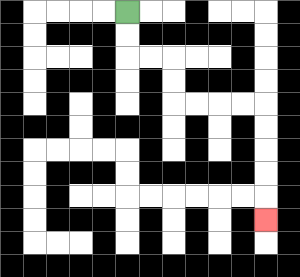{'start': '[5, 0]', 'end': '[11, 9]', 'path_directions': 'D,D,R,R,D,D,R,R,R,R,D,D,D,D,D', 'path_coordinates': '[[5, 0], [5, 1], [5, 2], [6, 2], [7, 2], [7, 3], [7, 4], [8, 4], [9, 4], [10, 4], [11, 4], [11, 5], [11, 6], [11, 7], [11, 8], [11, 9]]'}